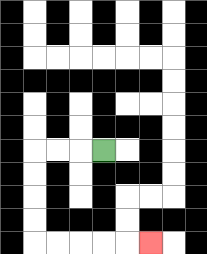{'start': '[4, 6]', 'end': '[6, 10]', 'path_directions': 'L,L,L,D,D,D,D,R,R,R,R,R', 'path_coordinates': '[[4, 6], [3, 6], [2, 6], [1, 6], [1, 7], [1, 8], [1, 9], [1, 10], [2, 10], [3, 10], [4, 10], [5, 10], [6, 10]]'}